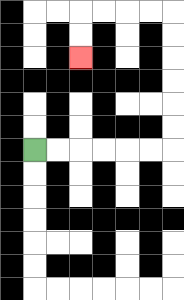{'start': '[1, 6]', 'end': '[3, 2]', 'path_directions': 'R,R,R,R,R,R,U,U,U,U,U,U,L,L,L,L,D,D', 'path_coordinates': '[[1, 6], [2, 6], [3, 6], [4, 6], [5, 6], [6, 6], [7, 6], [7, 5], [7, 4], [7, 3], [7, 2], [7, 1], [7, 0], [6, 0], [5, 0], [4, 0], [3, 0], [3, 1], [3, 2]]'}